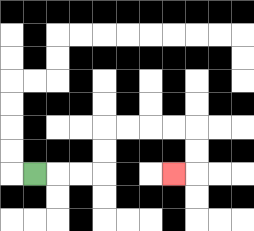{'start': '[1, 7]', 'end': '[7, 7]', 'path_directions': 'R,R,R,U,U,R,R,R,R,D,D,L', 'path_coordinates': '[[1, 7], [2, 7], [3, 7], [4, 7], [4, 6], [4, 5], [5, 5], [6, 5], [7, 5], [8, 5], [8, 6], [8, 7], [7, 7]]'}